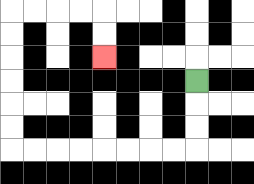{'start': '[8, 3]', 'end': '[4, 2]', 'path_directions': 'D,D,D,L,L,L,L,L,L,L,L,U,U,U,U,U,U,R,R,R,R,D,D', 'path_coordinates': '[[8, 3], [8, 4], [8, 5], [8, 6], [7, 6], [6, 6], [5, 6], [4, 6], [3, 6], [2, 6], [1, 6], [0, 6], [0, 5], [0, 4], [0, 3], [0, 2], [0, 1], [0, 0], [1, 0], [2, 0], [3, 0], [4, 0], [4, 1], [4, 2]]'}